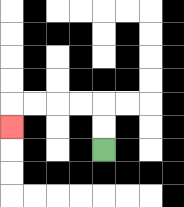{'start': '[4, 6]', 'end': '[0, 5]', 'path_directions': 'U,U,L,L,L,L,D', 'path_coordinates': '[[4, 6], [4, 5], [4, 4], [3, 4], [2, 4], [1, 4], [0, 4], [0, 5]]'}